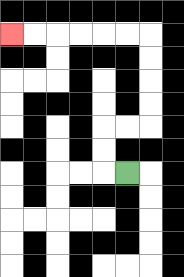{'start': '[5, 7]', 'end': '[0, 1]', 'path_directions': 'L,U,U,R,R,U,U,U,U,L,L,L,L,L,L', 'path_coordinates': '[[5, 7], [4, 7], [4, 6], [4, 5], [5, 5], [6, 5], [6, 4], [6, 3], [6, 2], [6, 1], [5, 1], [4, 1], [3, 1], [2, 1], [1, 1], [0, 1]]'}